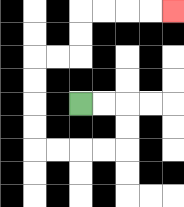{'start': '[3, 4]', 'end': '[7, 0]', 'path_directions': 'R,R,D,D,L,L,L,L,U,U,U,U,R,R,U,U,R,R,R,R', 'path_coordinates': '[[3, 4], [4, 4], [5, 4], [5, 5], [5, 6], [4, 6], [3, 6], [2, 6], [1, 6], [1, 5], [1, 4], [1, 3], [1, 2], [2, 2], [3, 2], [3, 1], [3, 0], [4, 0], [5, 0], [6, 0], [7, 0]]'}